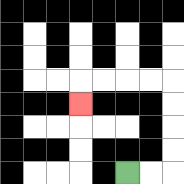{'start': '[5, 7]', 'end': '[3, 4]', 'path_directions': 'R,R,U,U,U,U,L,L,L,L,D', 'path_coordinates': '[[5, 7], [6, 7], [7, 7], [7, 6], [7, 5], [7, 4], [7, 3], [6, 3], [5, 3], [4, 3], [3, 3], [3, 4]]'}